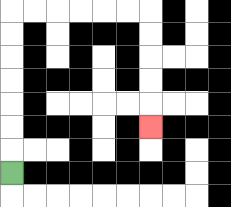{'start': '[0, 7]', 'end': '[6, 5]', 'path_directions': 'U,U,U,U,U,U,U,R,R,R,R,R,R,D,D,D,D,D', 'path_coordinates': '[[0, 7], [0, 6], [0, 5], [0, 4], [0, 3], [0, 2], [0, 1], [0, 0], [1, 0], [2, 0], [3, 0], [4, 0], [5, 0], [6, 0], [6, 1], [6, 2], [6, 3], [6, 4], [6, 5]]'}